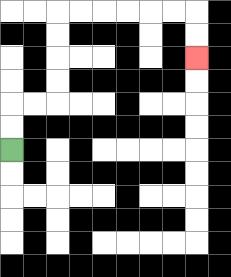{'start': '[0, 6]', 'end': '[8, 2]', 'path_directions': 'U,U,R,R,U,U,U,U,R,R,R,R,R,R,D,D', 'path_coordinates': '[[0, 6], [0, 5], [0, 4], [1, 4], [2, 4], [2, 3], [2, 2], [2, 1], [2, 0], [3, 0], [4, 0], [5, 0], [6, 0], [7, 0], [8, 0], [8, 1], [8, 2]]'}